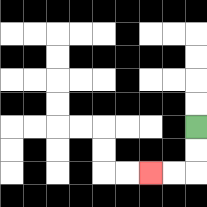{'start': '[8, 5]', 'end': '[6, 7]', 'path_directions': 'D,D,L,L', 'path_coordinates': '[[8, 5], [8, 6], [8, 7], [7, 7], [6, 7]]'}